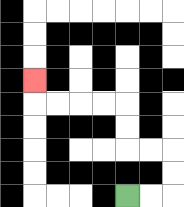{'start': '[5, 8]', 'end': '[1, 3]', 'path_directions': 'R,R,U,U,L,L,U,U,L,L,L,L,U', 'path_coordinates': '[[5, 8], [6, 8], [7, 8], [7, 7], [7, 6], [6, 6], [5, 6], [5, 5], [5, 4], [4, 4], [3, 4], [2, 4], [1, 4], [1, 3]]'}